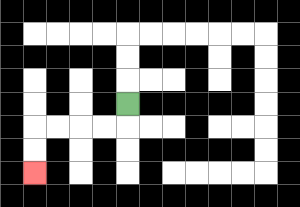{'start': '[5, 4]', 'end': '[1, 7]', 'path_directions': 'D,L,L,L,L,D,D', 'path_coordinates': '[[5, 4], [5, 5], [4, 5], [3, 5], [2, 5], [1, 5], [1, 6], [1, 7]]'}